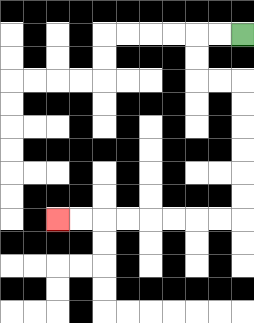{'start': '[10, 1]', 'end': '[2, 9]', 'path_directions': 'L,L,D,D,R,R,D,D,D,D,D,D,L,L,L,L,L,L,L,L', 'path_coordinates': '[[10, 1], [9, 1], [8, 1], [8, 2], [8, 3], [9, 3], [10, 3], [10, 4], [10, 5], [10, 6], [10, 7], [10, 8], [10, 9], [9, 9], [8, 9], [7, 9], [6, 9], [5, 9], [4, 9], [3, 9], [2, 9]]'}